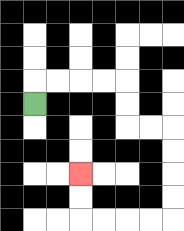{'start': '[1, 4]', 'end': '[3, 7]', 'path_directions': 'U,R,R,R,R,D,D,R,R,D,D,D,D,L,L,L,L,U,U', 'path_coordinates': '[[1, 4], [1, 3], [2, 3], [3, 3], [4, 3], [5, 3], [5, 4], [5, 5], [6, 5], [7, 5], [7, 6], [7, 7], [7, 8], [7, 9], [6, 9], [5, 9], [4, 9], [3, 9], [3, 8], [3, 7]]'}